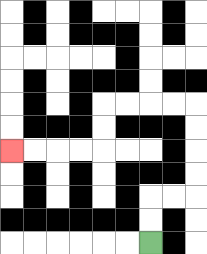{'start': '[6, 10]', 'end': '[0, 6]', 'path_directions': 'U,U,R,R,U,U,U,U,L,L,L,L,D,D,L,L,L,L', 'path_coordinates': '[[6, 10], [6, 9], [6, 8], [7, 8], [8, 8], [8, 7], [8, 6], [8, 5], [8, 4], [7, 4], [6, 4], [5, 4], [4, 4], [4, 5], [4, 6], [3, 6], [2, 6], [1, 6], [0, 6]]'}